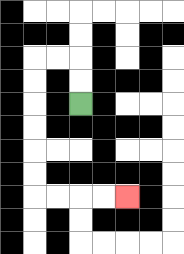{'start': '[3, 4]', 'end': '[5, 8]', 'path_directions': 'U,U,L,L,D,D,D,D,D,D,R,R,R,R', 'path_coordinates': '[[3, 4], [3, 3], [3, 2], [2, 2], [1, 2], [1, 3], [1, 4], [1, 5], [1, 6], [1, 7], [1, 8], [2, 8], [3, 8], [4, 8], [5, 8]]'}